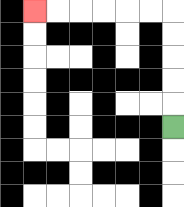{'start': '[7, 5]', 'end': '[1, 0]', 'path_directions': 'U,U,U,U,U,L,L,L,L,L,L', 'path_coordinates': '[[7, 5], [7, 4], [7, 3], [7, 2], [7, 1], [7, 0], [6, 0], [5, 0], [4, 0], [3, 0], [2, 0], [1, 0]]'}